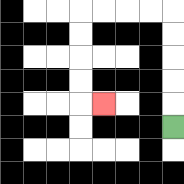{'start': '[7, 5]', 'end': '[4, 4]', 'path_directions': 'U,U,U,U,U,L,L,L,L,D,D,D,D,R', 'path_coordinates': '[[7, 5], [7, 4], [7, 3], [7, 2], [7, 1], [7, 0], [6, 0], [5, 0], [4, 0], [3, 0], [3, 1], [3, 2], [3, 3], [3, 4], [4, 4]]'}